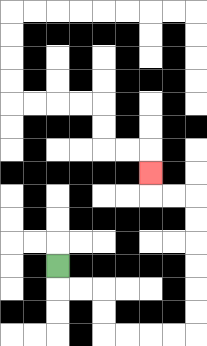{'start': '[2, 11]', 'end': '[6, 7]', 'path_directions': 'D,R,R,D,D,R,R,R,R,U,U,U,U,U,U,L,L,U', 'path_coordinates': '[[2, 11], [2, 12], [3, 12], [4, 12], [4, 13], [4, 14], [5, 14], [6, 14], [7, 14], [8, 14], [8, 13], [8, 12], [8, 11], [8, 10], [8, 9], [8, 8], [7, 8], [6, 8], [6, 7]]'}